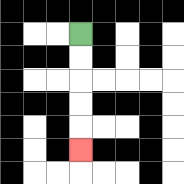{'start': '[3, 1]', 'end': '[3, 6]', 'path_directions': 'D,D,D,D,D', 'path_coordinates': '[[3, 1], [3, 2], [3, 3], [3, 4], [3, 5], [3, 6]]'}